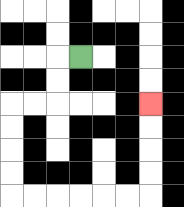{'start': '[3, 2]', 'end': '[6, 4]', 'path_directions': 'L,D,D,L,L,D,D,D,D,R,R,R,R,R,R,U,U,U,U', 'path_coordinates': '[[3, 2], [2, 2], [2, 3], [2, 4], [1, 4], [0, 4], [0, 5], [0, 6], [0, 7], [0, 8], [1, 8], [2, 8], [3, 8], [4, 8], [5, 8], [6, 8], [6, 7], [6, 6], [6, 5], [6, 4]]'}